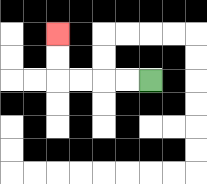{'start': '[6, 3]', 'end': '[2, 1]', 'path_directions': 'L,L,L,L,U,U', 'path_coordinates': '[[6, 3], [5, 3], [4, 3], [3, 3], [2, 3], [2, 2], [2, 1]]'}